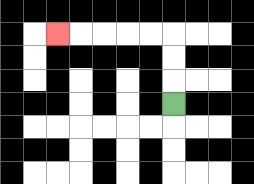{'start': '[7, 4]', 'end': '[2, 1]', 'path_directions': 'U,U,U,L,L,L,L,L', 'path_coordinates': '[[7, 4], [7, 3], [7, 2], [7, 1], [6, 1], [5, 1], [4, 1], [3, 1], [2, 1]]'}